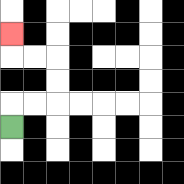{'start': '[0, 5]', 'end': '[0, 1]', 'path_directions': 'U,R,R,U,U,L,L,U', 'path_coordinates': '[[0, 5], [0, 4], [1, 4], [2, 4], [2, 3], [2, 2], [1, 2], [0, 2], [0, 1]]'}